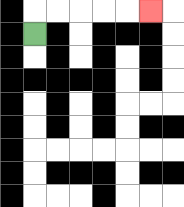{'start': '[1, 1]', 'end': '[6, 0]', 'path_directions': 'U,R,R,R,R,R', 'path_coordinates': '[[1, 1], [1, 0], [2, 0], [3, 0], [4, 0], [5, 0], [6, 0]]'}